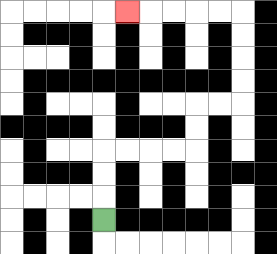{'start': '[4, 9]', 'end': '[5, 0]', 'path_directions': 'U,U,U,R,R,R,R,U,U,R,R,U,U,U,U,L,L,L,L,L', 'path_coordinates': '[[4, 9], [4, 8], [4, 7], [4, 6], [5, 6], [6, 6], [7, 6], [8, 6], [8, 5], [8, 4], [9, 4], [10, 4], [10, 3], [10, 2], [10, 1], [10, 0], [9, 0], [8, 0], [7, 0], [6, 0], [5, 0]]'}